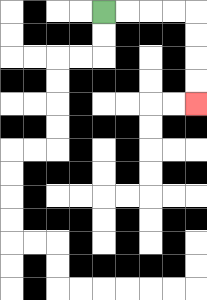{'start': '[4, 0]', 'end': '[8, 4]', 'path_directions': 'R,R,R,R,D,D,D,D', 'path_coordinates': '[[4, 0], [5, 0], [6, 0], [7, 0], [8, 0], [8, 1], [8, 2], [8, 3], [8, 4]]'}